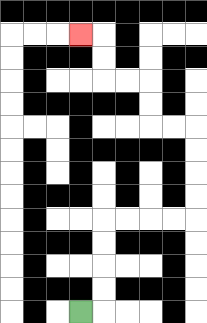{'start': '[3, 13]', 'end': '[3, 1]', 'path_directions': 'R,U,U,U,U,R,R,R,R,U,U,U,U,L,L,U,U,L,L,U,U,L', 'path_coordinates': '[[3, 13], [4, 13], [4, 12], [4, 11], [4, 10], [4, 9], [5, 9], [6, 9], [7, 9], [8, 9], [8, 8], [8, 7], [8, 6], [8, 5], [7, 5], [6, 5], [6, 4], [6, 3], [5, 3], [4, 3], [4, 2], [4, 1], [3, 1]]'}